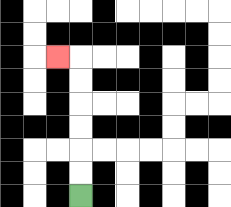{'start': '[3, 8]', 'end': '[2, 2]', 'path_directions': 'U,U,U,U,U,U,L', 'path_coordinates': '[[3, 8], [3, 7], [3, 6], [3, 5], [3, 4], [3, 3], [3, 2], [2, 2]]'}